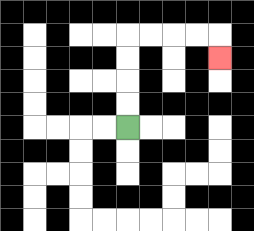{'start': '[5, 5]', 'end': '[9, 2]', 'path_directions': 'U,U,U,U,R,R,R,R,D', 'path_coordinates': '[[5, 5], [5, 4], [5, 3], [5, 2], [5, 1], [6, 1], [7, 1], [8, 1], [9, 1], [9, 2]]'}